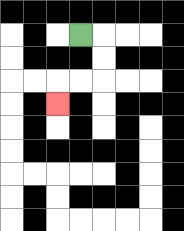{'start': '[3, 1]', 'end': '[2, 4]', 'path_directions': 'R,D,D,L,L,D', 'path_coordinates': '[[3, 1], [4, 1], [4, 2], [4, 3], [3, 3], [2, 3], [2, 4]]'}